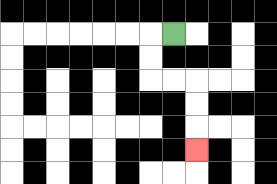{'start': '[7, 1]', 'end': '[8, 6]', 'path_directions': 'L,D,D,R,R,D,D,D', 'path_coordinates': '[[7, 1], [6, 1], [6, 2], [6, 3], [7, 3], [8, 3], [8, 4], [8, 5], [8, 6]]'}